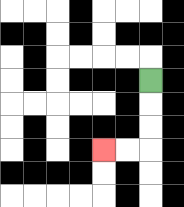{'start': '[6, 3]', 'end': '[4, 6]', 'path_directions': 'D,D,D,L,L', 'path_coordinates': '[[6, 3], [6, 4], [6, 5], [6, 6], [5, 6], [4, 6]]'}